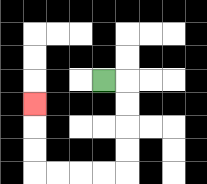{'start': '[4, 3]', 'end': '[1, 4]', 'path_directions': 'R,D,D,D,D,L,L,L,L,U,U,U', 'path_coordinates': '[[4, 3], [5, 3], [5, 4], [5, 5], [5, 6], [5, 7], [4, 7], [3, 7], [2, 7], [1, 7], [1, 6], [1, 5], [1, 4]]'}